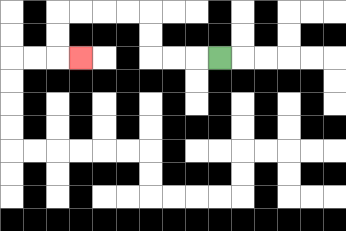{'start': '[9, 2]', 'end': '[3, 2]', 'path_directions': 'L,L,L,U,U,L,L,L,L,D,D,R', 'path_coordinates': '[[9, 2], [8, 2], [7, 2], [6, 2], [6, 1], [6, 0], [5, 0], [4, 0], [3, 0], [2, 0], [2, 1], [2, 2], [3, 2]]'}